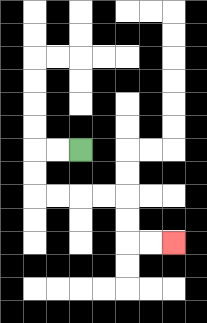{'start': '[3, 6]', 'end': '[7, 10]', 'path_directions': 'L,L,D,D,R,R,R,R,D,D,R,R', 'path_coordinates': '[[3, 6], [2, 6], [1, 6], [1, 7], [1, 8], [2, 8], [3, 8], [4, 8], [5, 8], [5, 9], [5, 10], [6, 10], [7, 10]]'}